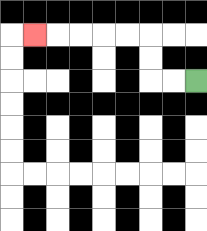{'start': '[8, 3]', 'end': '[1, 1]', 'path_directions': 'L,L,U,U,L,L,L,L,L', 'path_coordinates': '[[8, 3], [7, 3], [6, 3], [6, 2], [6, 1], [5, 1], [4, 1], [3, 1], [2, 1], [1, 1]]'}